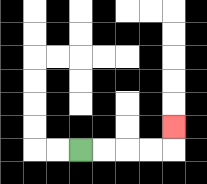{'start': '[3, 6]', 'end': '[7, 5]', 'path_directions': 'R,R,R,R,U', 'path_coordinates': '[[3, 6], [4, 6], [5, 6], [6, 6], [7, 6], [7, 5]]'}